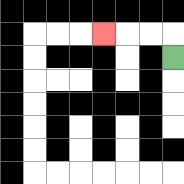{'start': '[7, 2]', 'end': '[4, 1]', 'path_directions': 'U,L,L,L', 'path_coordinates': '[[7, 2], [7, 1], [6, 1], [5, 1], [4, 1]]'}